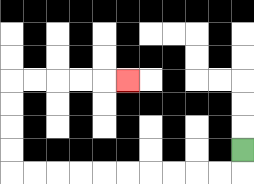{'start': '[10, 6]', 'end': '[5, 3]', 'path_directions': 'D,L,L,L,L,L,L,L,L,L,L,U,U,U,U,R,R,R,R,R', 'path_coordinates': '[[10, 6], [10, 7], [9, 7], [8, 7], [7, 7], [6, 7], [5, 7], [4, 7], [3, 7], [2, 7], [1, 7], [0, 7], [0, 6], [0, 5], [0, 4], [0, 3], [1, 3], [2, 3], [3, 3], [4, 3], [5, 3]]'}